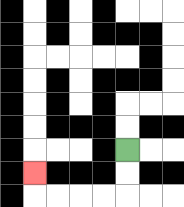{'start': '[5, 6]', 'end': '[1, 7]', 'path_directions': 'D,D,L,L,L,L,U', 'path_coordinates': '[[5, 6], [5, 7], [5, 8], [4, 8], [3, 8], [2, 8], [1, 8], [1, 7]]'}